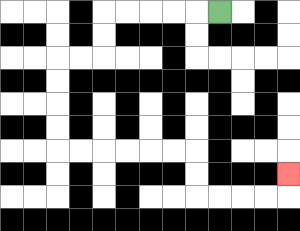{'start': '[9, 0]', 'end': '[12, 7]', 'path_directions': 'L,L,L,L,L,D,D,L,L,D,D,D,D,R,R,R,R,R,R,D,D,R,R,R,R,U', 'path_coordinates': '[[9, 0], [8, 0], [7, 0], [6, 0], [5, 0], [4, 0], [4, 1], [4, 2], [3, 2], [2, 2], [2, 3], [2, 4], [2, 5], [2, 6], [3, 6], [4, 6], [5, 6], [6, 6], [7, 6], [8, 6], [8, 7], [8, 8], [9, 8], [10, 8], [11, 8], [12, 8], [12, 7]]'}